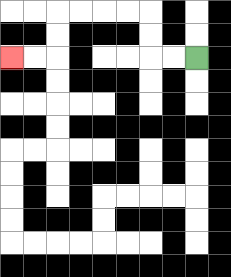{'start': '[8, 2]', 'end': '[0, 2]', 'path_directions': 'L,L,U,U,L,L,L,L,D,D,L,L', 'path_coordinates': '[[8, 2], [7, 2], [6, 2], [6, 1], [6, 0], [5, 0], [4, 0], [3, 0], [2, 0], [2, 1], [2, 2], [1, 2], [0, 2]]'}